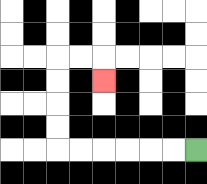{'start': '[8, 6]', 'end': '[4, 3]', 'path_directions': 'L,L,L,L,L,L,U,U,U,U,R,R,D', 'path_coordinates': '[[8, 6], [7, 6], [6, 6], [5, 6], [4, 6], [3, 6], [2, 6], [2, 5], [2, 4], [2, 3], [2, 2], [3, 2], [4, 2], [4, 3]]'}